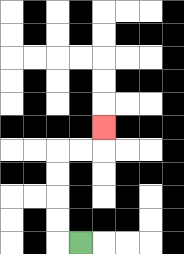{'start': '[3, 10]', 'end': '[4, 5]', 'path_directions': 'L,U,U,U,U,R,R,U', 'path_coordinates': '[[3, 10], [2, 10], [2, 9], [2, 8], [2, 7], [2, 6], [3, 6], [4, 6], [4, 5]]'}